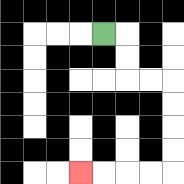{'start': '[4, 1]', 'end': '[3, 7]', 'path_directions': 'R,D,D,R,R,D,D,D,D,L,L,L,L', 'path_coordinates': '[[4, 1], [5, 1], [5, 2], [5, 3], [6, 3], [7, 3], [7, 4], [7, 5], [7, 6], [7, 7], [6, 7], [5, 7], [4, 7], [3, 7]]'}